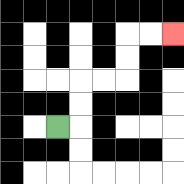{'start': '[2, 5]', 'end': '[7, 1]', 'path_directions': 'R,U,U,R,R,U,U,R,R', 'path_coordinates': '[[2, 5], [3, 5], [3, 4], [3, 3], [4, 3], [5, 3], [5, 2], [5, 1], [6, 1], [7, 1]]'}